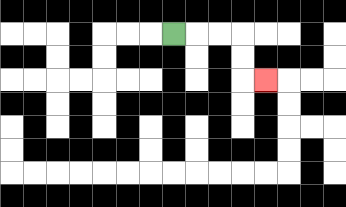{'start': '[7, 1]', 'end': '[11, 3]', 'path_directions': 'R,R,R,D,D,R', 'path_coordinates': '[[7, 1], [8, 1], [9, 1], [10, 1], [10, 2], [10, 3], [11, 3]]'}